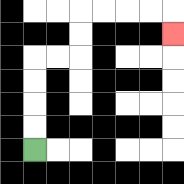{'start': '[1, 6]', 'end': '[7, 1]', 'path_directions': 'U,U,U,U,R,R,U,U,R,R,R,R,D', 'path_coordinates': '[[1, 6], [1, 5], [1, 4], [1, 3], [1, 2], [2, 2], [3, 2], [3, 1], [3, 0], [4, 0], [5, 0], [6, 0], [7, 0], [7, 1]]'}